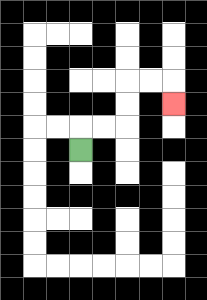{'start': '[3, 6]', 'end': '[7, 4]', 'path_directions': 'U,R,R,U,U,R,R,D', 'path_coordinates': '[[3, 6], [3, 5], [4, 5], [5, 5], [5, 4], [5, 3], [6, 3], [7, 3], [7, 4]]'}